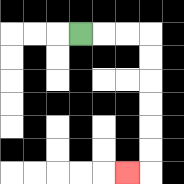{'start': '[3, 1]', 'end': '[5, 7]', 'path_directions': 'R,R,R,D,D,D,D,D,D,L', 'path_coordinates': '[[3, 1], [4, 1], [5, 1], [6, 1], [6, 2], [6, 3], [6, 4], [6, 5], [6, 6], [6, 7], [5, 7]]'}